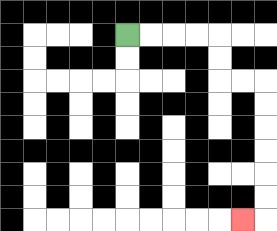{'start': '[5, 1]', 'end': '[10, 9]', 'path_directions': 'R,R,R,R,D,D,R,R,D,D,D,D,D,D,L', 'path_coordinates': '[[5, 1], [6, 1], [7, 1], [8, 1], [9, 1], [9, 2], [9, 3], [10, 3], [11, 3], [11, 4], [11, 5], [11, 6], [11, 7], [11, 8], [11, 9], [10, 9]]'}